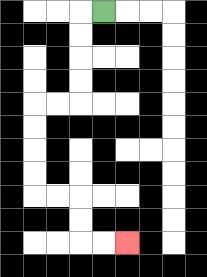{'start': '[4, 0]', 'end': '[5, 10]', 'path_directions': 'L,D,D,D,D,L,L,D,D,D,D,R,R,D,D,R,R', 'path_coordinates': '[[4, 0], [3, 0], [3, 1], [3, 2], [3, 3], [3, 4], [2, 4], [1, 4], [1, 5], [1, 6], [1, 7], [1, 8], [2, 8], [3, 8], [3, 9], [3, 10], [4, 10], [5, 10]]'}